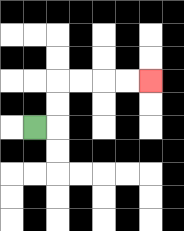{'start': '[1, 5]', 'end': '[6, 3]', 'path_directions': 'R,U,U,R,R,R,R', 'path_coordinates': '[[1, 5], [2, 5], [2, 4], [2, 3], [3, 3], [4, 3], [5, 3], [6, 3]]'}